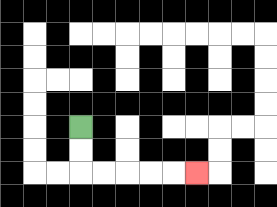{'start': '[3, 5]', 'end': '[8, 7]', 'path_directions': 'D,D,R,R,R,R,R', 'path_coordinates': '[[3, 5], [3, 6], [3, 7], [4, 7], [5, 7], [6, 7], [7, 7], [8, 7]]'}